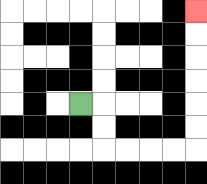{'start': '[3, 4]', 'end': '[8, 0]', 'path_directions': 'R,D,D,R,R,R,R,U,U,U,U,U,U', 'path_coordinates': '[[3, 4], [4, 4], [4, 5], [4, 6], [5, 6], [6, 6], [7, 6], [8, 6], [8, 5], [8, 4], [8, 3], [8, 2], [8, 1], [8, 0]]'}